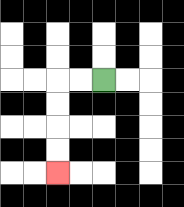{'start': '[4, 3]', 'end': '[2, 7]', 'path_directions': 'L,L,D,D,D,D', 'path_coordinates': '[[4, 3], [3, 3], [2, 3], [2, 4], [2, 5], [2, 6], [2, 7]]'}